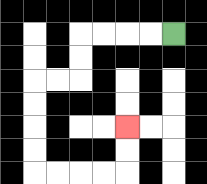{'start': '[7, 1]', 'end': '[5, 5]', 'path_directions': 'L,L,L,L,D,D,L,L,D,D,D,D,R,R,R,R,U,U', 'path_coordinates': '[[7, 1], [6, 1], [5, 1], [4, 1], [3, 1], [3, 2], [3, 3], [2, 3], [1, 3], [1, 4], [1, 5], [1, 6], [1, 7], [2, 7], [3, 7], [4, 7], [5, 7], [5, 6], [5, 5]]'}